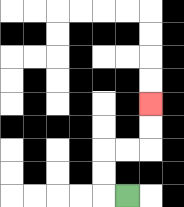{'start': '[5, 8]', 'end': '[6, 4]', 'path_directions': 'L,U,U,R,R,U,U', 'path_coordinates': '[[5, 8], [4, 8], [4, 7], [4, 6], [5, 6], [6, 6], [6, 5], [6, 4]]'}